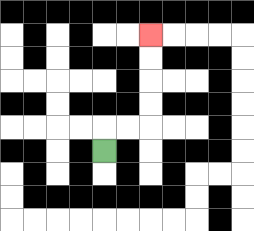{'start': '[4, 6]', 'end': '[6, 1]', 'path_directions': 'U,R,R,U,U,U,U', 'path_coordinates': '[[4, 6], [4, 5], [5, 5], [6, 5], [6, 4], [6, 3], [6, 2], [6, 1]]'}